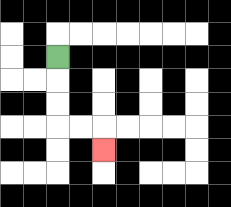{'start': '[2, 2]', 'end': '[4, 6]', 'path_directions': 'D,D,D,R,R,D', 'path_coordinates': '[[2, 2], [2, 3], [2, 4], [2, 5], [3, 5], [4, 5], [4, 6]]'}